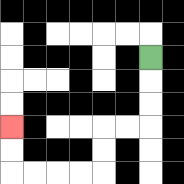{'start': '[6, 2]', 'end': '[0, 5]', 'path_directions': 'D,D,D,L,L,D,D,L,L,L,L,U,U', 'path_coordinates': '[[6, 2], [6, 3], [6, 4], [6, 5], [5, 5], [4, 5], [4, 6], [4, 7], [3, 7], [2, 7], [1, 7], [0, 7], [0, 6], [0, 5]]'}